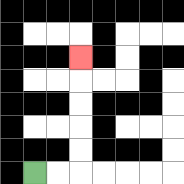{'start': '[1, 7]', 'end': '[3, 2]', 'path_directions': 'R,R,U,U,U,U,U', 'path_coordinates': '[[1, 7], [2, 7], [3, 7], [3, 6], [3, 5], [3, 4], [3, 3], [3, 2]]'}